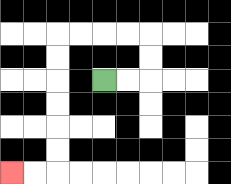{'start': '[4, 3]', 'end': '[0, 7]', 'path_directions': 'R,R,U,U,L,L,L,L,D,D,D,D,D,D,L,L', 'path_coordinates': '[[4, 3], [5, 3], [6, 3], [6, 2], [6, 1], [5, 1], [4, 1], [3, 1], [2, 1], [2, 2], [2, 3], [2, 4], [2, 5], [2, 6], [2, 7], [1, 7], [0, 7]]'}